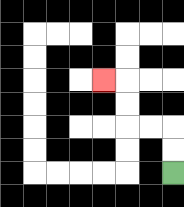{'start': '[7, 7]', 'end': '[4, 3]', 'path_directions': 'U,U,L,L,U,U,L', 'path_coordinates': '[[7, 7], [7, 6], [7, 5], [6, 5], [5, 5], [5, 4], [5, 3], [4, 3]]'}